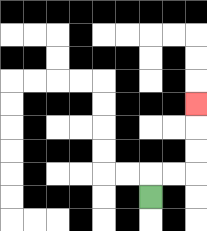{'start': '[6, 8]', 'end': '[8, 4]', 'path_directions': 'U,R,R,U,U,U', 'path_coordinates': '[[6, 8], [6, 7], [7, 7], [8, 7], [8, 6], [8, 5], [8, 4]]'}